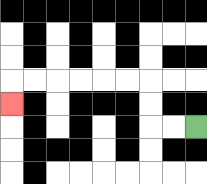{'start': '[8, 5]', 'end': '[0, 4]', 'path_directions': 'L,L,U,U,L,L,L,L,L,L,D', 'path_coordinates': '[[8, 5], [7, 5], [6, 5], [6, 4], [6, 3], [5, 3], [4, 3], [3, 3], [2, 3], [1, 3], [0, 3], [0, 4]]'}